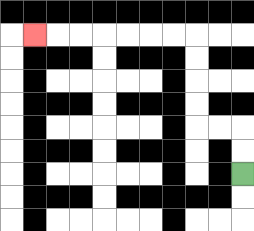{'start': '[10, 7]', 'end': '[1, 1]', 'path_directions': 'U,U,L,L,U,U,U,U,L,L,L,L,L,L,L', 'path_coordinates': '[[10, 7], [10, 6], [10, 5], [9, 5], [8, 5], [8, 4], [8, 3], [8, 2], [8, 1], [7, 1], [6, 1], [5, 1], [4, 1], [3, 1], [2, 1], [1, 1]]'}